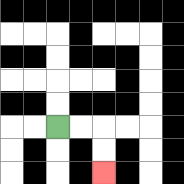{'start': '[2, 5]', 'end': '[4, 7]', 'path_directions': 'R,R,D,D', 'path_coordinates': '[[2, 5], [3, 5], [4, 5], [4, 6], [4, 7]]'}